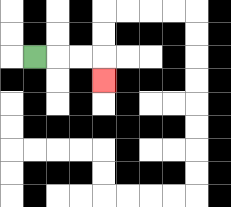{'start': '[1, 2]', 'end': '[4, 3]', 'path_directions': 'R,R,R,D', 'path_coordinates': '[[1, 2], [2, 2], [3, 2], [4, 2], [4, 3]]'}